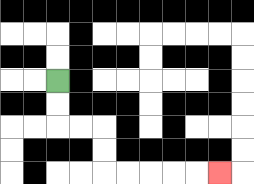{'start': '[2, 3]', 'end': '[9, 7]', 'path_directions': 'D,D,R,R,D,D,R,R,R,R,R', 'path_coordinates': '[[2, 3], [2, 4], [2, 5], [3, 5], [4, 5], [4, 6], [4, 7], [5, 7], [6, 7], [7, 7], [8, 7], [9, 7]]'}